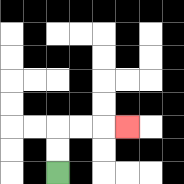{'start': '[2, 7]', 'end': '[5, 5]', 'path_directions': 'U,U,R,R,R', 'path_coordinates': '[[2, 7], [2, 6], [2, 5], [3, 5], [4, 5], [5, 5]]'}